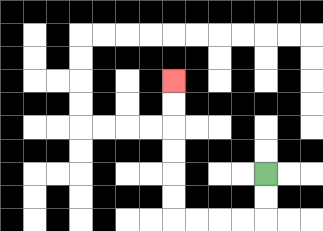{'start': '[11, 7]', 'end': '[7, 3]', 'path_directions': 'D,D,L,L,L,L,U,U,U,U,U,U', 'path_coordinates': '[[11, 7], [11, 8], [11, 9], [10, 9], [9, 9], [8, 9], [7, 9], [7, 8], [7, 7], [7, 6], [7, 5], [7, 4], [7, 3]]'}